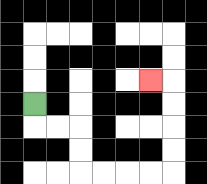{'start': '[1, 4]', 'end': '[6, 3]', 'path_directions': 'D,R,R,D,D,R,R,R,R,U,U,U,U,L', 'path_coordinates': '[[1, 4], [1, 5], [2, 5], [3, 5], [3, 6], [3, 7], [4, 7], [5, 7], [6, 7], [7, 7], [7, 6], [7, 5], [7, 4], [7, 3], [6, 3]]'}